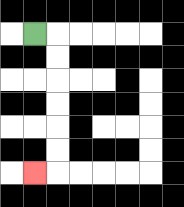{'start': '[1, 1]', 'end': '[1, 7]', 'path_directions': 'R,D,D,D,D,D,D,L', 'path_coordinates': '[[1, 1], [2, 1], [2, 2], [2, 3], [2, 4], [2, 5], [2, 6], [2, 7], [1, 7]]'}